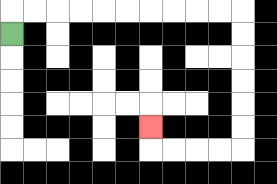{'start': '[0, 1]', 'end': '[6, 5]', 'path_directions': 'U,R,R,R,R,R,R,R,R,R,R,D,D,D,D,D,D,L,L,L,L,U', 'path_coordinates': '[[0, 1], [0, 0], [1, 0], [2, 0], [3, 0], [4, 0], [5, 0], [6, 0], [7, 0], [8, 0], [9, 0], [10, 0], [10, 1], [10, 2], [10, 3], [10, 4], [10, 5], [10, 6], [9, 6], [8, 6], [7, 6], [6, 6], [6, 5]]'}